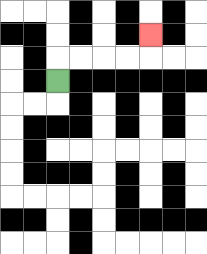{'start': '[2, 3]', 'end': '[6, 1]', 'path_directions': 'U,R,R,R,R,U', 'path_coordinates': '[[2, 3], [2, 2], [3, 2], [4, 2], [5, 2], [6, 2], [6, 1]]'}